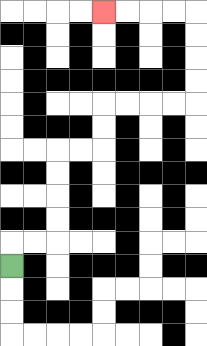{'start': '[0, 11]', 'end': '[4, 0]', 'path_directions': 'U,R,R,U,U,U,U,R,R,U,U,R,R,R,R,U,U,U,U,L,L,L,L', 'path_coordinates': '[[0, 11], [0, 10], [1, 10], [2, 10], [2, 9], [2, 8], [2, 7], [2, 6], [3, 6], [4, 6], [4, 5], [4, 4], [5, 4], [6, 4], [7, 4], [8, 4], [8, 3], [8, 2], [8, 1], [8, 0], [7, 0], [6, 0], [5, 0], [4, 0]]'}